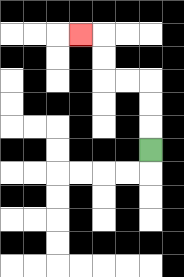{'start': '[6, 6]', 'end': '[3, 1]', 'path_directions': 'U,U,U,L,L,U,U,L', 'path_coordinates': '[[6, 6], [6, 5], [6, 4], [6, 3], [5, 3], [4, 3], [4, 2], [4, 1], [3, 1]]'}